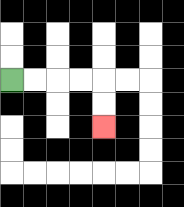{'start': '[0, 3]', 'end': '[4, 5]', 'path_directions': 'R,R,R,R,D,D', 'path_coordinates': '[[0, 3], [1, 3], [2, 3], [3, 3], [4, 3], [4, 4], [4, 5]]'}